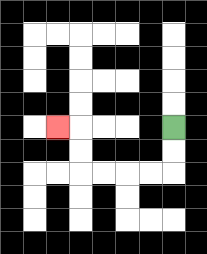{'start': '[7, 5]', 'end': '[2, 5]', 'path_directions': 'D,D,L,L,L,L,U,U,L', 'path_coordinates': '[[7, 5], [7, 6], [7, 7], [6, 7], [5, 7], [4, 7], [3, 7], [3, 6], [3, 5], [2, 5]]'}